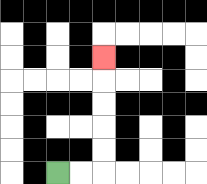{'start': '[2, 7]', 'end': '[4, 2]', 'path_directions': 'R,R,U,U,U,U,U', 'path_coordinates': '[[2, 7], [3, 7], [4, 7], [4, 6], [4, 5], [4, 4], [4, 3], [4, 2]]'}